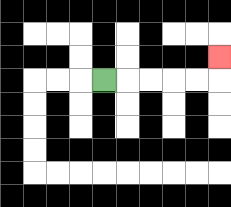{'start': '[4, 3]', 'end': '[9, 2]', 'path_directions': 'R,R,R,R,R,U', 'path_coordinates': '[[4, 3], [5, 3], [6, 3], [7, 3], [8, 3], [9, 3], [9, 2]]'}